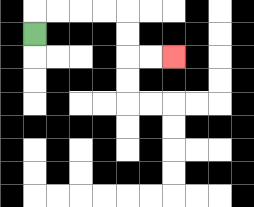{'start': '[1, 1]', 'end': '[7, 2]', 'path_directions': 'U,R,R,R,R,D,D,R,R', 'path_coordinates': '[[1, 1], [1, 0], [2, 0], [3, 0], [4, 0], [5, 0], [5, 1], [5, 2], [6, 2], [7, 2]]'}